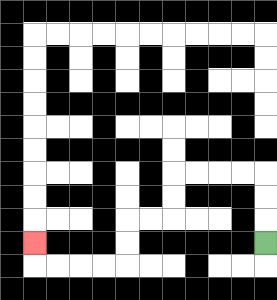{'start': '[11, 10]', 'end': '[1, 10]', 'path_directions': 'U,U,U,L,L,L,L,D,D,L,L,D,D,L,L,L,L,U', 'path_coordinates': '[[11, 10], [11, 9], [11, 8], [11, 7], [10, 7], [9, 7], [8, 7], [7, 7], [7, 8], [7, 9], [6, 9], [5, 9], [5, 10], [5, 11], [4, 11], [3, 11], [2, 11], [1, 11], [1, 10]]'}